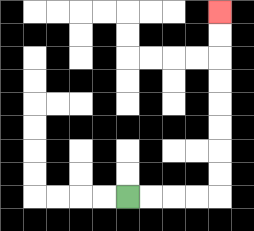{'start': '[5, 8]', 'end': '[9, 0]', 'path_directions': 'R,R,R,R,U,U,U,U,U,U,U,U', 'path_coordinates': '[[5, 8], [6, 8], [7, 8], [8, 8], [9, 8], [9, 7], [9, 6], [9, 5], [9, 4], [9, 3], [9, 2], [9, 1], [9, 0]]'}